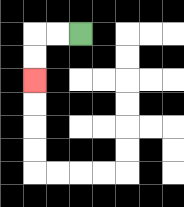{'start': '[3, 1]', 'end': '[1, 3]', 'path_directions': 'L,L,D,D', 'path_coordinates': '[[3, 1], [2, 1], [1, 1], [1, 2], [1, 3]]'}